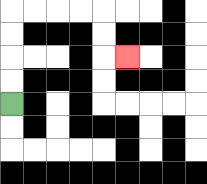{'start': '[0, 4]', 'end': '[5, 2]', 'path_directions': 'U,U,U,U,R,R,R,R,D,D,R', 'path_coordinates': '[[0, 4], [0, 3], [0, 2], [0, 1], [0, 0], [1, 0], [2, 0], [3, 0], [4, 0], [4, 1], [4, 2], [5, 2]]'}